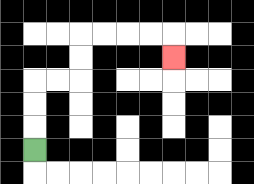{'start': '[1, 6]', 'end': '[7, 2]', 'path_directions': 'U,U,U,R,R,U,U,R,R,R,R,D', 'path_coordinates': '[[1, 6], [1, 5], [1, 4], [1, 3], [2, 3], [3, 3], [3, 2], [3, 1], [4, 1], [5, 1], [6, 1], [7, 1], [7, 2]]'}